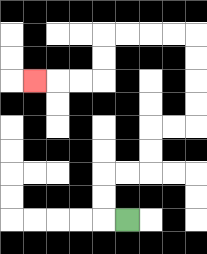{'start': '[5, 9]', 'end': '[1, 3]', 'path_directions': 'L,U,U,R,R,U,U,R,R,U,U,U,U,L,L,L,L,D,D,L,L,L', 'path_coordinates': '[[5, 9], [4, 9], [4, 8], [4, 7], [5, 7], [6, 7], [6, 6], [6, 5], [7, 5], [8, 5], [8, 4], [8, 3], [8, 2], [8, 1], [7, 1], [6, 1], [5, 1], [4, 1], [4, 2], [4, 3], [3, 3], [2, 3], [1, 3]]'}